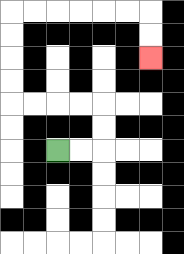{'start': '[2, 6]', 'end': '[6, 2]', 'path_directions': 'R,R,U,U,L,L,L,L,U,U,U,U,R,R,R,R,R,R,D,D', 'path_coordinates': '[[2, 6], [3, 6], [4, 6], [4, 5], [4, 4], [3, 4], [2, 4], [1, 4], [0, 4], [0, 3], [0, 2], [0, 1], [0, 0], [1, 0], [2, 0], [3, 0], [4, 0], [5, 0], [6, 0], [6, 1], [6, 2]]'}